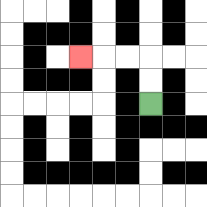{'start': '[6, 4]', 'end': '[3, 2]', 'path_directions': 'U,U,L,L,L', 'path_coordinates': '[[6, 4], [6, 3], [6, 2], [5, 2], [4, 2], [3, 2]]'}